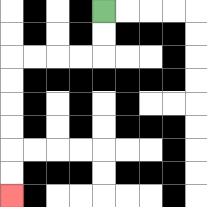{'start': '[4, 0]', 'end': '[0, 8]', 'path_directions': 'D,D,L,L,L,L,D,D,D,D,D,D', 'path_coordinates': '[[4, 0], [4, 1], [4, 2], [3, 2], [2, 2], [1, 2], [0, 2], [0, 3], [0, 4], [0, 5], [0, 6], [0, 7], [0, 8]]'}